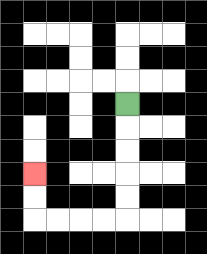{'start': '[5, 4]', 'end': '[1, 7]', 'path_directions': 'D,D,D,D,D,L,L,L,L,U,U', 'path_coordinates': '[[5, 4], [5, 5], [5, 6], [5, 7], [5, 8], [5, 9], [4, 9], [3, 9], [2, 9], [1, 9], [1, 8], [1, 7]]'}